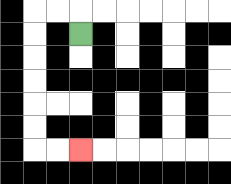{'start': '[3, 1]', 'end': '[3, 6]', 'path_directions': 'U,L,L,D,D,D,D,D,D,R,R', 'path_coordinates': '[[3, 1], [3, 0], [2, 0], [1, 0], [1, 1], [1, 2], [1, 3], [1, 4], [1, 5], [1, 6], [2, 6], [3, 6]]'}